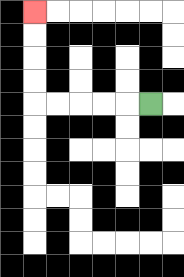{'start': '[6, 4]', 'end': '[1, 0]', 'path_directions': 'L,L,L,L,L,U,U,U,U', 'path_coordinates': '[[6, 4], [5, 4], [4, 4], [3, 4], [2, 4], [1, 4], [1, 3], [1, 2], [1, 1], [1, 0]]'}